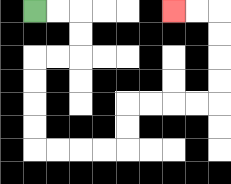{'start': '[1, 0]', 'end': '[7, 0]', 'path_directions': 'R,R,D,D,L,L,D,D,D,D,R,R,R,R,U,U,R,R,R,R,U,U,U,U,L,L', 'path_coordinates': '[[1, 0], [2, 0], [3, 0], [3, 1], [3, 2], [2, 2], [1, 2], [1, 3], [1, 4], [1, 5], [1, 6], [2, 6], [3, 6], [4, 6], [5, 6], [5, 5], [5, 4], [6, 4], [7, 4], [8, 4], [9, 4], [9, 3], [9, 2], [9, 1], [9, 0], [8, 0], [7, 0]]'}